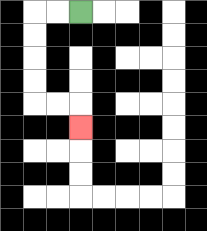{'start': '[3, 0]', 'end': '[3, 5]', 'path_directions': 'L,L,D,D,D,D,R,R,D', 'path_coordinates': '[[3, 0], [2, 0], [1, 0], [1, 1], [1, 2], [1, 3], [1, 4], [2, 4], [3, 4], [3, 5]]'}